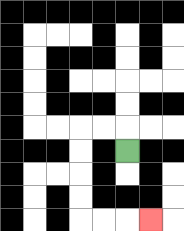{'start': '[5, 6]', 'end': '[6, 9]', 'path_directions': 'U,L,L,D,D,D,D,R,R,R', 'path_coordinates': '[[5, 6], [5, 5], [4, 5], [3, 5], [3, 6], [3, 7], [3, 8], [3, 9], [4, 9], [5, 9], [6, 9]]'}